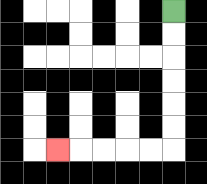{'start': '[7, 0]', 'end': '[2, 6]', 'path_directions': 'D,D,D,D,D,D,L,L,L,L,L', 'path_coordinates': '[[7, 0], [7, 1], [7, 2], [7, 3], [7, 4], [7, 5], [7, 6], [6, 6], [5, 6], [4, 6], [3, 6], [2, 6]]'}